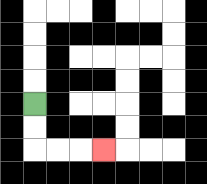{'start': '[1, 4]', 'end': '[4, 6]', 'path_directions': 'D,D,R,R,R', 'path_coordinates': '[[1, 4], [1, 5], [1, 6], [2, 6], [3, 6], [4, 6]]'}